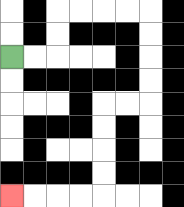{'start': '[0, 2]', 'end': '[0, 8]', 'path_directions': 'R,R,U,U,R,R,R,R,D,D,D,D,L,L,D,D,D,D,L,L,L,L', 'path_coordinates': '[[0, 2], [1, 2], [2, 2], [2, 1], [2, 0], [3, 0], [4, 0], [5, 0], [6, 0], [6, 1], [6, 2], [6, 3], [6, 4], [5, 4], [4, 4], [4, 5], [4, 6], [4, 7], [4, 8], [3, 8], [2, 8], [1, 8], [0, 8]]'}